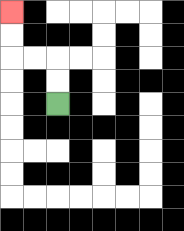{'start': '[2, 4]', 'end': '[0, 0]', 'path_directions': 'U,U,L,L,U,U', 'path_coordinates': '[[2, 4], [2, 3], [2, 2], [1, 2], [0, 2], [0, 1], [0, 0]]'}